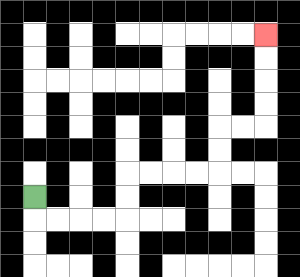{'start': '[1, 8]', 'end': '[11, 1]', 'path_directions': 'D,R,R,R,R,U,U,R,R,R,R,U,U,R,R,U,U,U,U', 'path_coordinates': '[[1, 8], [1, 9], [2, 9], [3, 9], [4, 9], [5, 9], [5, 8], [5, 7], [6, 7], [7, 7], [8, 7], [9, 7], [9, 6], [9, 5], [10, 5], [11, 5], [11, 4], [11, 3], [11, 2], [11, 1]]'}